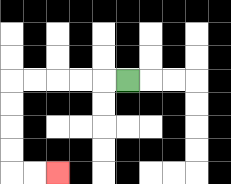{'start': '[5, 3]', 'end': '[2, 7]', 'path_directions': 'L,L,L,L,L,D,D,D,D,R,R', 'path_coordinates': '[[5, 3], [4, 3], [3, 3], [2, 3], [1, 3], [0, 3], [0, 4], [0, 5], [0, 6], [0, 7], [1, 7], [2, 7]]'}